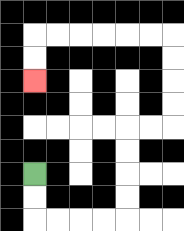{'start': '[1, 7]', 'end': '[1, 3]', 'path_directions': 'D,D,R,R,R,R,U,U,U,U,R,R,U,U,U,U,L,L,L,L,L,L,D,D', 'path_coordinates': '[[1, 7], [1, 8], [1, 9], [2, 9], [3, 9], [4, 9], [5, 9], [5, 8], [5, 7], [5, 6], [5, 5], [6, 5], [7, 5], [7, 4], [7, 3], [7, 2], [7, 1], [6, 1], [5, 1], [4, 1], [3, 1], [2, 1], [1, 1], [1, 2], [1, 3]]'}